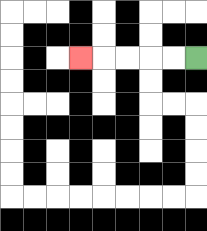{'start': '[8, 2]', 'end': '[3, 2]', 'path_directions': 'L,L,L,L,L', 'path_coordinates': '[[8, 2], [7, 2], [6, 2], [5, 2], [4, 2], [3, 2]]'}